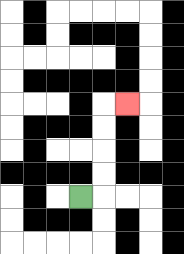{'start': '[3, 8]', 'end': '[5, 4]', 'path_directions': 'R,U,U,U,U,R', 'path_coordinates': '[[3, 8], [4, 8], [4, 7], [4, 6], [4, 5], [4, 4], [5, 4]]'}